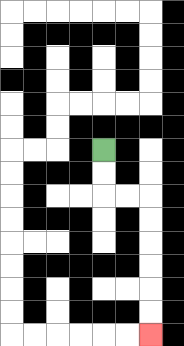{'start': '[4, 6]', 'end': '[6, 14]', 'path_directions': 'D,D,R,R,D,D,D,D,D,D', 'path_coordinates': '[[4, 6], [4, 7], [4, 8], [5, 8], [6, 8], [6, 9], [6, 10], [6, 11], [6, 12], [6, 13], [6, 14]]'}